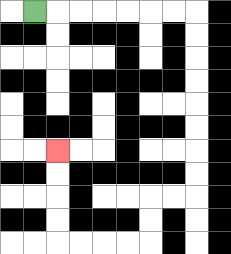{'start': '[1, 0]', 'end': '[2, 6]', 'path_directions': 'R,R,R,R,R,R,R,D,D,D,D,D,D,D,D,L,L,D,D,L,L,L,L,U,U,U,U', 'path_coordinates': '[[1, 0], [2, 0], [3, 0], [4, 0], [5, 0], [6, 0], [7, 0], [8, 0], [8, 1], [8, 2], [8, 3], [8, 4], [8, 5], [8, 6], [8, 7], [8, 8], [7, 8], [6, 8], [6, 9], [6, 10], [5, 10], [4, 10], [3, 10], [2, 10], [2, 9], [2, 8], [2, 7], [2, 6]]'}